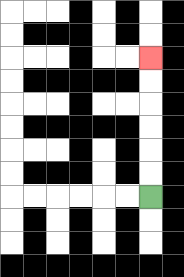{'start': '[6, 8]', 'end': '[6, 2]', 'path_directions': 'U,U,U,U,U,U', 'path_coordinates': '[[6, 8], [6, 7], [6, 6], [6, 5], [6, 4], [6, 3], [6, 2]]'}